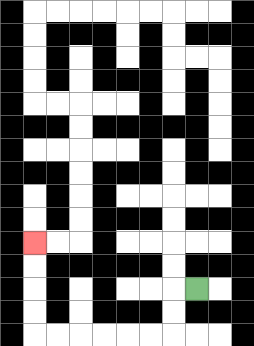{'start': '[8, 12]', 'end': '[1, 10]', 'path_directions': 'L,D,D,L,L,L,L,L,L,U,U,U,U', 'path_coordinates': '[[8, 12], [7, 12], [7, 13], [7, 14], [6, 14], [5, 14], [4, 14], [3, 14], [2, 14], [1, 14], [1, 13], [1, 12], [1, 11], [1, 10]]'}